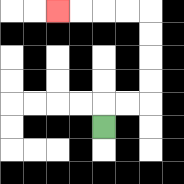{'start': '[4, 5]', 'end': '[2, 0]', 'path_directions': 'U,R,R,U,U,U,U,L,L,L,L', 'path_coordinates': '[[4, 5], [4, 4], [5, 4], [6, 4], [6, 3], [6, 2], [6, 1], [6, 0], [5, 0], [4, 0], [3, 0], [2, 0]]'}